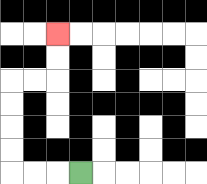{'start': '[3, 7]', 'end': '[2, 1]', 'path_directions': 'L,L,L,U,U,U,U,R,R,U,U', 'path_coordinates': '[[3, 7], [2, 7], [1, 7], [0, 7], [0, 6], [0, 5], [0, 4], [0, 3], [1, 3], [2, 3], [2, 2], [2, 1]]'}